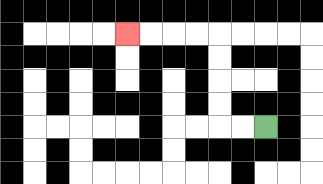{'start': '[11, 5]', 'end': '[5, 1]', 'path_directions': 'L,L,U,U,U,U,L,L,L,L', 'path_coordinates': '[[11, 5], [10, 5], [9, 5], [9, 4], [9, 3], [9, 2], [9, 1], [8, 1], [7, 1], [6, 1], [5, 1]]'}